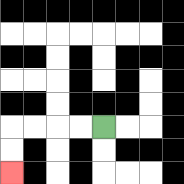{'start': '[4, 5]', 'end': '[0, 7]', 'path_directions': 'L,L,L,L,D,D', 'path_coordinates': '[[4, 5], [3, 5], [2, 5], [1, 5], [0, 5], [0, 6], [0, 7]]'}